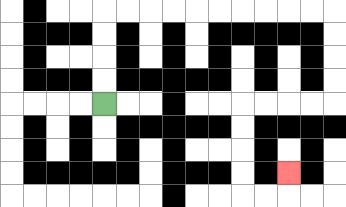{'start': '[4, 4]', 'end': '[12, 7]', 'path_directions': 'U,U,U,U,R,R,R,R,R,R,R,R,R,R,D,D,D,D,L,L,L,L,D,D,D,D,R,R,U', 'path_coordinates': '[[4, 4], [4, 3], [4, 2], [4, 1], [4, 0], [5, 0], [6, 0], [7, 0], [8, 0], [9, 0], [10, 0], [11, 0], [12, 0], [13, 0], [14, 0], [14, 1], [14, 2], [14, 3], [14, 4], [13, 4], [12, 4], [11, 4], [10, 4], [10, 5], [10, 6], [10, 7], [10, 8], [11, 8], [12, 8], [12, 7]]'}